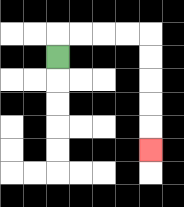{'start': '[2, 2]', 'end': '[6, 6]', 'path_directions': 'U,R,R,R,R,D,D,D,D,D', 'path_coordinates': '[[2, 2], [2, 1], [3, 1], [4, 1], [5, 1], [6, 1], [6, 2], [6, 3], [6, 4], [6, 5], [6, 6]]'}